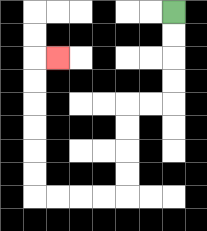{'start': '[7, 0]', 'end': '[2, 2]', 'path_directions': 'D,D,D,D,L,L,D,D,D,D,L,L,L,L,U,U,U,U,U,U,R', 'path_coordinates': '[[7, 0], [7, 1], [7, 2], [7, 3], [7, 4], [6, 4], [5, 4], [5, 5], [5, 6], [5, 7], [5, 8], [4, 8], [3, 8], [2, 8], [1, 8], [1, 7], [1, 6], [1, 5], [1, 4], [1, 3], [1, 2], [2, 2]]'}